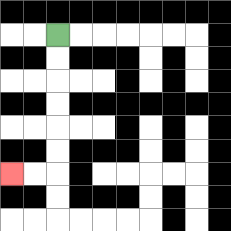{'start': '[2, 1]', 'end': '[0, 7]', 'path_directions': 'D,D,D,D,D,D,L,L', 'path_coordinates': '[[2, 1], [2, 2], [2, 3], [2, 4], [2, 5], [2, 6], [2, 7], [1, 7], [0, 7]]'}